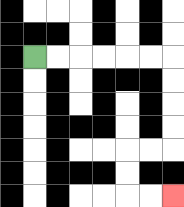{'start': '[1, 2]', 'end': '[7, 8]', 'path_directions': 'R,R,R,R,R,R,D,D,D,D,L,L,D,D,R,R', 'path_coordinates': '[[1, 2], [2, 2], [3, 2], [4, 2], [5, 2], [6, 2], [7, 2], [7, 3], [7, 4], [7, 5], [7, 6], [6, 6], [5, 6], [5, 7], [5, 8], [6, 8], [7, 8]]'}